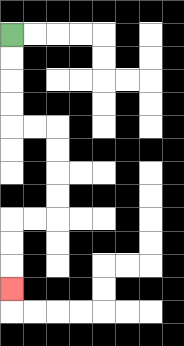{'start': '[0, 1]', 'end': '[0, 12]', 'path_directions': 'D,D,D,D,R,R,D,D,D,D,L,L,D,D,D', 'path_coordinates': '[[0, 1], [0, 2], [0, 3], [0, 4], [0, 5], [1, 5], [2, 5], [2, 6], [2, 7], [2, 8], [2, 9], [1, 9], [0, 9], [0, 10], [0, 11], [0, 12]]'}